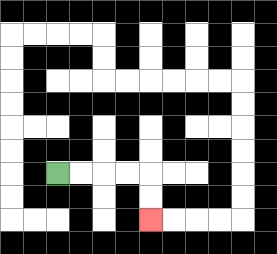{'start': '[2, 7]', 'end': '[6, 9]', 'path_directions': 'R,R,R,R,D,D', 'path_coordinates': '[[2, 7], [3, 7], [4, 7], [5, 7], [6, 7], [6, 8], [6, 9]]'}